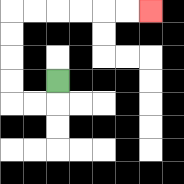{'start': '[2, 3]', 'end': '[6, 0]', 'path_directions': 'D,L,L,U,U,U,U,R,R,R,R,R,R', 'path_coordinates': '[[2, 3], [2, 4], [1, 4], [0, 4], [0, 3], [0, 2], [0, 1], [0, 0], [1, 0], [2, 0], [3, 0], [4, 0], [5, 0], [6, 0]]'}